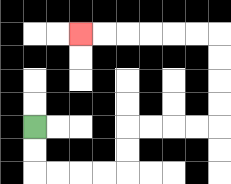{'start': '[1, 5]', 'end': '[3, 1]', 'path_directions': 'D,D,R,R,R,R,U,U,R,R,R,R,U,U,U,U,L,L,L,L,L,L', 'path_coordinates': '[[1, 5], [1, 6], [1, 7], [2, 7], [3, 7], [4, 7], [5, 7], [5, 6], [5, 5], [6, 5], [7, 5], [8, 5], [9, 5], [9, 4], [9, 3], [9, 2], [9, 1], [8, 1], [7, 1], [6, 1], [5, 1], [4, 1], [3, 1]]'}